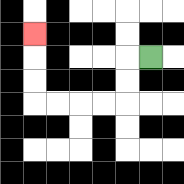{'start': '[6, 2]', 'end': '[1, 1]', 'path_directions': 'L,D,D,L,L,L,L,U,U,U', 'path_coordinates': '[[6, 2], [5, 2], [5, 3], [5, 4], [4, 4], [3, 4], [2, 4], [1, 4], [1, 3], [1, 2], [1, 1]]'}